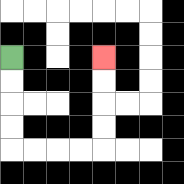{'start': '[0, 2]', 'end': '[4, 2]', 'path_directions': 'D,D,D,D,R,R,R,R,U,U,U,U', 'path_coordinates': '[[0, 2], [0, 3], [0, 4], [0, 5], [0, 6], [1, 6], [2, 6], [3, 6], [4, 6], [4, 5], [4, 4], [4, 3], [4, 2]]'}